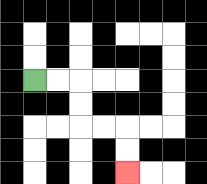{'start': '[1, 3]', 'end': '[5, 7]', 'path_directions': 'R,R,D,D,R,R,D,D', 'path_coordinates': '[[1, 3], [2, 3], [3, 3], [3, 4], [3, 5], [4, 5], [5, 5], [5, 6], [5, 7]]'}